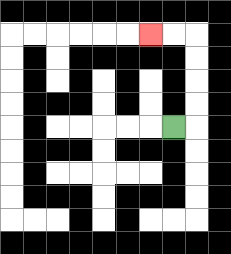{'start': '[7, 5]', 'end': '[6, 1]', 'path_directions': 'R,U,U,U,U,L,L', 'path_coordinates': '[[7, 5], [8, 5], [8, 4], [8, 3], [8, 2], [8, 1], [7, 1], [6, 1]]'}